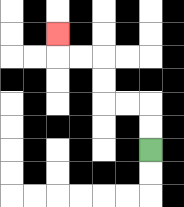{'start': '[6, 6]', 'end': '[2, 1]', 'path_directions': 'U,U,L,L,U,U,L,L,U', 'path_coordinates': '[[6, 6], [6, 5], [6, 4], [5, 4], [4, 4], [4, 3], [4, 2], [3, 2], [2, 2], [2, 1]]'}